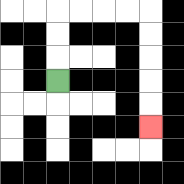{'start': '[2, 3]', 'end': '[6, 5]', 'path_directions': 'U,U,U,R,R,R,R,D,D,D,D,D', 'path_coordinates': '[[2, 3], [2, 2], [2, 1], [2, 0], [3, 0], [4, 0], [5, 0], [6, 0], [6, 1], [6, 2], [6, 3], [6, 4], [6, 5]]'}